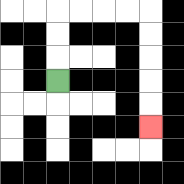{'start': '[2, 3]', 'end': '[6, 5]', 'path_directions': 'U,U,U,R,R,R,R,D,D,D,D,D', 'path_coordinates': '[[2, 3], [2, 2], [2, 1], [2, 0], [3, 0], [4, 0], [5, 0], [6, 0], [6, 1], [6, 2], [6, 3], [6, 4], [6, 5]]'}